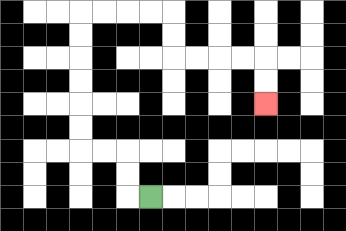{'start': '[6, 8]', 'end': '[11, 4]', 'path_directions': 'L,U,U,L,L,U,U,U,U,U,U,R,R,R,R,D,D,R,R,R,R,D,D', 'path_coordinates': '[[6, 8], [5, 8], [5, 7], [5, 6], [4, 6], [3, 6], [3, 5], [3, 4], [3, 3], [3, 2], [3, 1], [3, 0], [4, 0], [5, 0], [6, 0], [7, 0], [7, 1], [7, 2], [8, 2], [9, 2], [10, 2], [11, 2], [11, 3], [11, 4]]'}